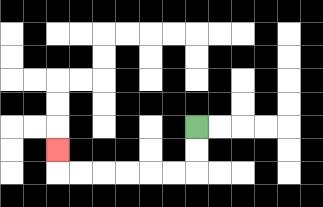{'start': '[8, 5]', 'end': '[2, 6]', 'path_directions': 'D,D,L,L,L,L,L,L,U', 'path_coordinates': '[[8, 5], [8, 6], [8, 7], [7, 7], [6, 7], [5, 7], [4, 7], [3, 7], [2, 7], [2, 6]]'}